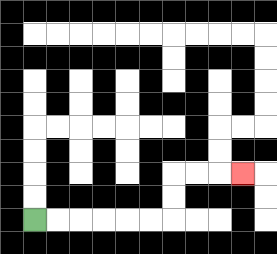{'start': '[1, 9]', 'end': '[10, 7]', 'path_directions': 'R,R,R,R,R,R,U,U,R,R,R', 'path_coordinates': '[[1, 9], [2, 9], [3, 9], [4, 9], [5, 9], [6, 9], [7, 9], [7, 8], [7, 7], [8, 7], [9, 7], [10, 7]]'}